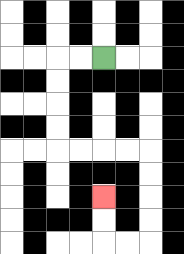{'start': '[4, 2]', 'end': '[4, 8]', 'path_directions': 'L,L,D,D,D,D,R,R,R,R,D,D,D,D,L,L,U,U', 'path_coordinates': '[[4, 2], [3, 2], [2, 2], [2, 3], [2, 4], [2, 5], [2, 6], [3, 6], [4, 6], [5, 6], [6, 6], [6, 7], [6, 8], [6, 9], [6, 10], [5, 10], [4, 10], [4, 9], [4, 8]]'}